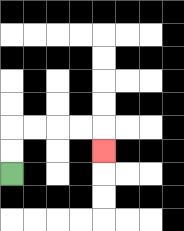{'start': '[0, 7]', 'end': '[4, 6]', 'path_directions': 'U,U,R,R,R,R,D', 'path_coordinates': '[[0, 7], [0, 6], [0, 5], [1, 5], [2, 5], [3, 5], [4, 5], [4, 6]]'}